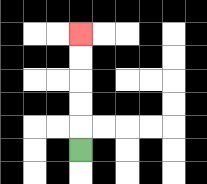{'start': '[3, 6]', 'end': '[3, 1]', 'path_directions': 'U,U,U,U,U', 'path_coordinates': '[[3, 6], [3, 5], [3, 4], [3, 3], [3, 2], [3, 1]]'}